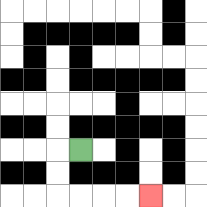{'start': '[3, 6]', 'end': '[6, 8]', 'path_directions': 'L,D,D,R,R,R,R', 'path_coordinates': '[[3, 6], [2, 6], [2, 7], [2, 8], [3, 8], [4, 8], [5, 8], [6, 8]]'}